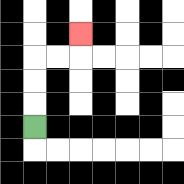{'start': '[1, 5]', 'end': '[3, 1]', 'path_directions': 'U,U,U,R,R,U', 'path_coordinates': '[[1, 5], [1, 4], [1, 3], [1, 2], [2, 2], [3, 2], [3, 1]]'}